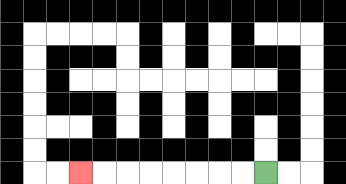{'start': '[11, 7]', 'end': '[3, 7]', 'path_directions': 'L,L,L,L,L,L,L,L', 'path_coordinates': '[[11, 7], [10, 7], [9, 7], [8, 7], [7, 7], [6, 7], [5, 7], [4, 7], [3, 7]]'}